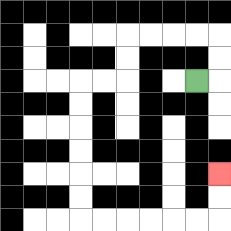{'start': '[8, 3]', 'end': '[9, 7]', 'path_directions': 'R,U,U,L,L,L,L,D,D,L,L,D,D,D,D,D,D,R,R,R,R,R,R,U,U', 'path_coordinates': '[[8, 3], [9, 3], [9, 2], [9, 1], [8, 1], [7, 1], [6, 1], [5, 1], [5, 2], [5, 3], [4, 3], [3, 3], [3, 4], [3, 5], [3, 6], [3, 7], [3, 8], [3, 9], [4, 9], [5, 9], [6, 9], [7, 9], [8, 9], [9, 9], [9, 8], [9, 7]]'}